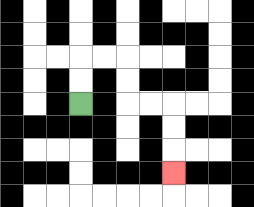{'start': '[3, 4]', 'end': '[7, 7]', 'path_directions': 'U,U,R,R,D,D,R,R,D,D,D', 'path_coordinates': '[[3, 4], [3, 3], [3, 2], [4, 2], [5, 2], [5, 3], [5, 4], [6, 4], [7, 4], [7, 5], [7, 6], [7, 7]]'}